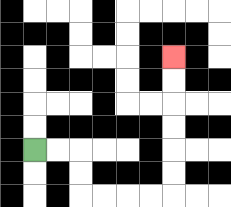{'start': '[1, 6]', 'end': '[7, 2]', 'path_directions': 'R,R,D,D,R,R,R,R,U,U,U,U,U,U', 'path_coordinates': '[[1, 6], [2, 6], [3, 6], [3, 7], [3, 8], [4, 8], [5, 8], [6, 8], [7, 8], [7, 7], [7, 6], [7, 5], [7, 4], [7, 3], [7, 2]]'}